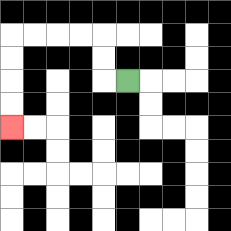{'start': '[5, 3]', 'end': '[0, 5]', 'path_directions': 'L,U,U,L,L,L,L,D,D,D,D', 'path_coordinates': '[[5, 3], [4, 3], [4, 2], [4, 1], [3, 1], [2, 1], [1, 1], [0, 1], [0, 2], [0, 3], [0, 4], [0, 5]]'}